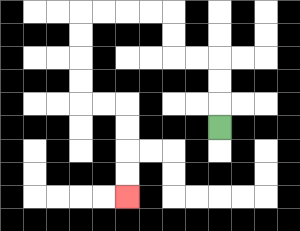{'start': '[9, 5]', 'end': '[5, 8]', 'path_directions': 'U,U,U,L,L,U,U,L,L,L,L,D,D,D,D,R,R,D,D,D,D', 'path_coordinates': '[[9, 5], [9, 4], [9, 3], [9, 2], [8, 2], [7, 2], [7, 1], [7, 0], [6, 0], [5, 0], [4, 0], [3, 0], [3, 1], [3, 2], [3, 3], [3, 4], [4, 4], [5, 4], [5, 5], [5, 6], [5, 7], [5, 8]]'}